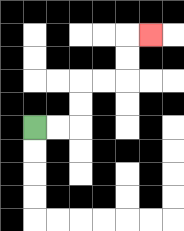{'start': '[1, 5]', 'end': '[6, 1]', 'path_directions': 'R,R,U,U,R,R,U,U,R', 'path_coordinates': '[[1, 5], [2, 5], [3, 5], [3, 4], [3, 3], [4, 3], [5, 3], [5, 2], [5, 1], [6, 1]]'}